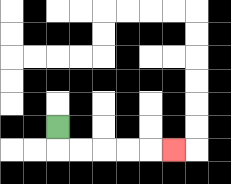{'start': '[2, 5]', 'end': '[7, 6]', 'path_directions': 'D,R,R,R,R,R', 'path_coordinates': '[[2, 5], [2, 6], [3, 6], [4, 6], [5, 6], [6, 6], [7, 6]]'}